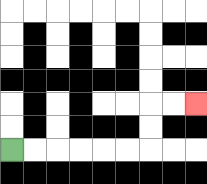{'start': '[0, 6]', 'end': '[8, 4]', 'path_directions': 'R,R,R,R,R,R,U,U,R,R', 'path_coordinates': '[[0, 6], [1, 6], [2, 6], [3, 6], [4, 6], [5, 6], [6, 6], [6, 5], [6, 4], [7, 4], [8, 4]]'}